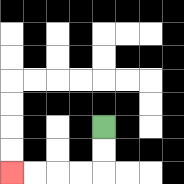{'start': '[4, 5]', 'end': '[0, 7]', 'path_directions': 'D,D,L,L,L,L', 'path_coordinates': '[[4, 5], [4, 6], [4, 7], [3, 7], [2, 7], [1, 7], [0, 7]]'}